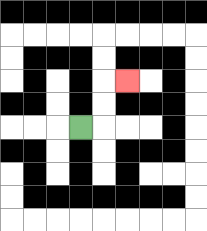{'start': '[3, 5]', 'end': '[5, 3]', 'path_directions': 'R,U,U,R', 'path_coordinates': '[[3, 5], [4, 5], [4, 4], [4, 3], [5, 3]]'}